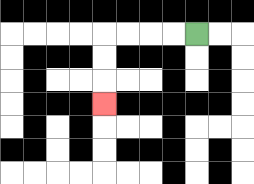{'start': '[8, 1]', 'end': '[4, 4]', 'path_directions': 'L,L,L,L,D,D,D', 'path_coordinates': '[[8, 1], [7, 1], [6, 1], [5, 1], [4, 1], [4, 2], [4, 3], [4, 4]]'}